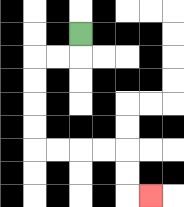{'start': '[3, 1]', 'end': '[6, 8]', 'path_directions': 'D,L,L,D,D,D,D,R,R,R,R,D,D,R', 'path_coordinates': '[[3, 1], [3, 2], [2, 2], [1, 2], [1, 3], [1, 4], [1, 5], [1, 6], [2, 6], [3, 6], [4, 6], [5, 6], [5, 7], [5, 8], [6, 8]]'}